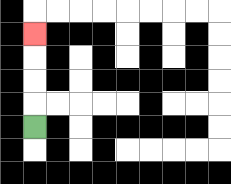{'start': '[1, 5]', 'end': '[1, 1]', 'path_directions': 'U,U,U,U', 'path_coordinates': '[[1, 5], [1, 4], [1, 3], [1, 2], [1, 1]]'}